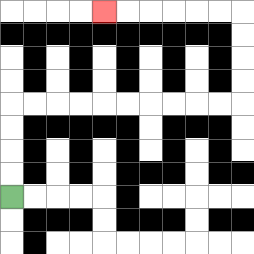{'start': '[0, 8]', 'end': '[4, 0]', 'path_directions': 'U,U,U,U,R,R,R,R,R,R,R,R,R,R,U,U,U,U,L,L,L,L,L,L', 'path_coordinates': '[[0, 8], [0, 7], [0, 6], [0, 5], [0, 4], [1, 4], [2, 4], [3, 4], [4, 4], [5, 4], [6, 4], [7, 4], [8, 4], [9, 4], [10, 4], [10, 3], [10, 2], [10, 1], [10, 0], [9, 0], [8, 0], [7, 0], [6, 0], [5, 0], [4, 0]]'}